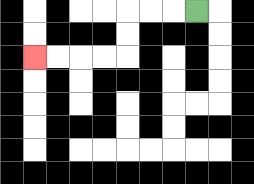{'start': '[8, 0]', 'end': '[1, 2]', 'path_directions': 'L,L,L,D,D,L,L,L,L', 'path_coordinates': '[[8, 0], [7, 0], [6, 0], [5, 0], [5, 1], [5, 2], [4, 2], [3, 2], [2, 2], [1, 2]]'}